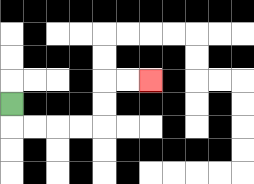{'start': '[0, 4]', 'end': '[6, 3]', 'path_directions': 'D,R,R,R,R,U,U,R,R', 'path_coordinates': '[[0, 4], [0, 5], [1, 5], [2, 5], [3, 5], [4, 5], [4, 4], [4, 3], [5, 3], [6, 3]]'}